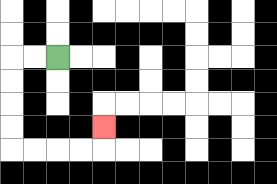{'start': '[2, 2]', 'end': '[4, 5]', 'path_directions': 'L,L,D,D,D,D,R,R,R,R,U', 'path_coordinates': '[[2, 2], [1, 2], [0, 2], [0, 3], [0, 4], [0, 5], [0, 6], [1, 6], [2, 6], [3, 6], [4, 6], [4, 5]]'}